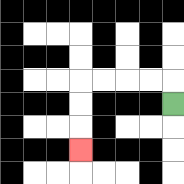{'start': '[7, 4]', 'end': '[3, 6]', 'path_directions': 'U,L,L,L,L,D,D,D', 'path_coordinates': '[[7, 4], [7, 3], [6, 3], [5, 3], [4, 3], [3, 3], [3, 4], [3, 5], [3, 6]]'}